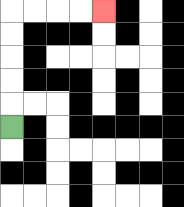{'start': '[0, 5]', 'end': '[4, 0]', 'path_directions': 'U,U,U,U,U,R,R,R,R', 'path_coordinates': '[[0, 5], [0, 4], [0, 3], [0, 2], [0, 1], [0, 0], [1, 0], [2, 0], [3, 0], [4, 0]]'}